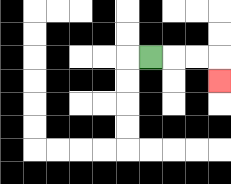{'start': '[6, 2]', 'end': '[9, 3]', 'path_directions': 'R,R,R,D', 'path_coordinates': '[[6, 2], [7, 2], [8, 2], [9, 2], [9, 3]]'}